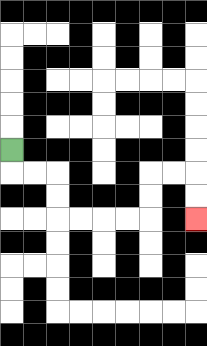{'start': '[0, 6]', 'end': '[8, 9]', 'path_directions': 'D,R,R,D,D,R,R,R,R,U,U,R,R,D,D', 'path_coordinates': '[[0, 6], [0, 7], [1, 7], [2, 7], [2, 8], [2, 9], [3, 9], [4, 9], [5, 9], [6, 9], [6, 8], [6, 7], [7, 7], [8, 7], [8, 8], [8, 9]]'}